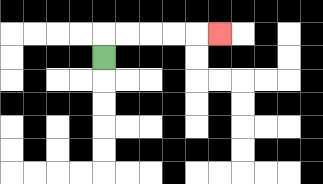{'start': '[4, 2]', 'end': '[9, 1]', 'path_directions': 'U,R,R,R,R,R', 'path_coordinates': '[[4, 2], [4, 1], [5, 1], [6, 1], [7, 1], [8, 1], [9, 1]]'}